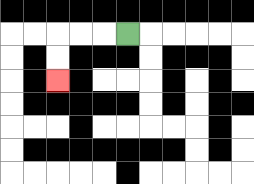{'start': '[5, 1]', 'end': '[2, 3]', 'path_directions': 'L,L,L,D,D', 'path_coordinates': '[[5, 1], [4, 1], [3, 1], [2, 1], [2, 2], [2, 3]]'}